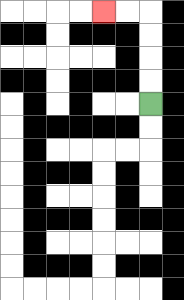{'start': '[6, 4]', 'end': '[4, 0]', 'path_directions': 'U,U,U,U,L,L', 'path_coordinates': '[[6, 4], [6, 3], [6, 2], [6, 1], [6, 0], [5, 0], [4, 0]]'}